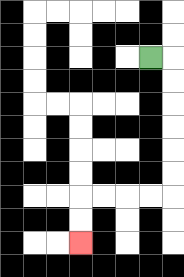{'start': '[6, 2]', 'end': '[3, 10]', 'path_directions': 'R,D,D,D,D,D,D,L,L,L,L,D,D', 'path_coordinates': '[[6, 2], [7, 2], [7, 3], [7, 4], [7, 5], [7, 6], [7, 7], [7, 8], [6, 8], [5, 8], [4, 8], [3, 8], [3, 9], [3, 10]]'}